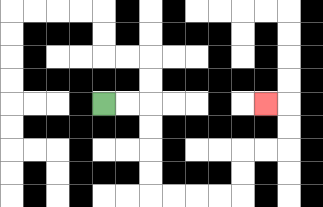{'start': '[4, 4]', 'end': '[11, 4]', 'path_directions': 'R,R,D,D,D,D,R,R,R,R,U,U,R,R,U,U,L', 'path_coordinates': '[[4, 4], [5, 4], [6, 4], [6, 5], [6, 6], [6, 7], [6, 8], [7, 8], [8, 8], [9, 8], [10, 8], [10, 7], [10, 6], [11, 6], [12, 6], [12, 5], [12, 4], [11, 4]]'}